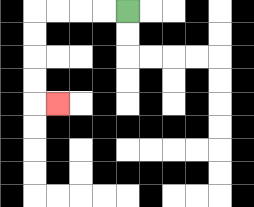{'start': '[5, 0]', 'end': '[2, 4]', 'path_directions': 'L,L,L,L,D,D,D,D,R', 'path_coordinates': '[[5, 0], [4, 0], [3, 0], [2, 0], [1, 0], [1, 1], [1, 2], [1, 3], [1, 4], [2, 4]]'}